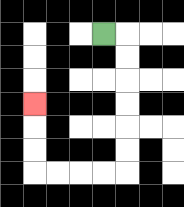{'start': '[4, 1]', 'end': '[1, 4]', 'path_directions': 'R,D,D,D,D,D,D,L,L,L,L,U,U,U', 'path_coordinates': '[[4, 1], [5, 1], [5, 2], [5, 3], [5, 4], [5, 5], [5, 6], [5, 7], [4, 7], [3, 7], [2, 7], [1, 7], [1, 6], [1, 5], [1, 4]]'}